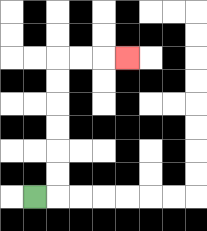{'start': '[1, 8]', 'end': '[5, 2]', 'path_directions': 'R,U,U,U,U,U,U,R,R,R', 'path_coordinates': '[[1, 8], [2, 8], [2, 7], [2, 6], [2, 5], [2, 4], [2, 3], [2, 2], [3, 2], [4, 2], [5, 2]]'}